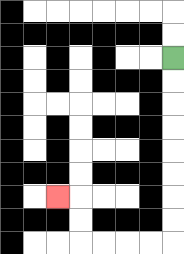{'start': '[7, 2]', 'end': '[2, 8]', 'path_directions': 'D,D,D,D,D,D,D,D,L,L,L,L,U,U,L', 'path_coordinates': '[[7, 2], [7, 3], [7, 4], [7, 5], [7, 6], [7, 7], [7, 8], [7, 9], [7, 10], [6, 10], [5, 10], [4, 10], [3, 10], [3, 9], [3, 8], [2, 8]]'}